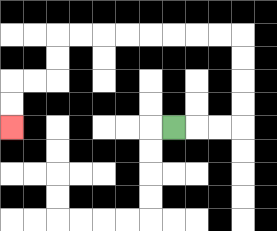{'start': '[7, 5]', 'end': '[0, 5]', 'path_directions': 'R,R,R,U,U,U,U,L,L,L,L,L,L,L,L,D,D,L,L,D,D', 'path_coordinates': '[[7, 5], [8, 5], [9, 5], [10, 5], [10, 4], [10, 3], [10, 2], [10, 1], [9, 1], [8, 1], [7, 1], [6, 1], [5, 1], [4, 1], [3, 1], [2, 1], [2, 2], [2, 3], [1, 3], [0, 3], [0, 4], [0, 5]]'}